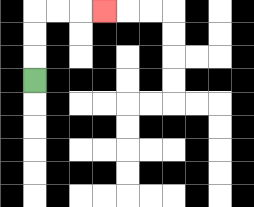{'start': '[1, 3]', 'end': '[4, 0]', 'path_directions': 'U,U,U,R,R,R', 'path_coordinates': '[[1, 3], [1, 2], [1, 1], [1, 0], [2, 0], [3, 0], [4, 0]]'}